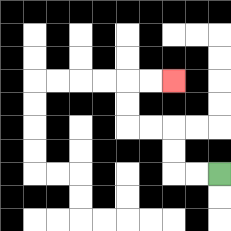{'start': '[9, 7]', 'end': '[7, 3]', 'path_directions': 'L,L,U,U,L,L,U,U,R,R', 'path_coordinates': '[[9, 7], [8, 7], [7, 7], [7, 6], [7, 5], [6, 5], [5, 5], [5, 4], [5, 3], [6, 3], [7, 3]]'}